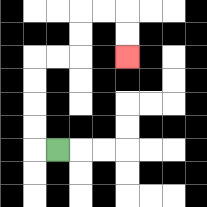{'start': '[2, 6]', 'end': '[5, 2]', 'path_directions': 'L,U,U,U,U,R,R,U,U,R,R,D,D', 'path_coordinates': '[[2, 6], [1, 6], [1, 5], [1, 4], [1, 3], [1, 2], [2, 2], [3, 2], [3, 1], [3, 0], [4, 0], [5, 0], [5, 1], [5, 2]]'}